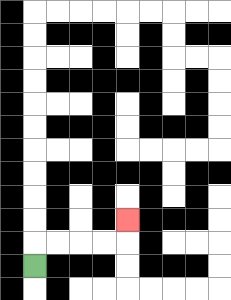{'start': '[1, 11]', 'end': '[5, 9]', 'path_directions': 'U,R,R,R,R,U', 'path_coordinates': '[[1, 11], [1, 10], [2, 10], [3, 10], [4, 10], [5, 10], [5, 9]]'}